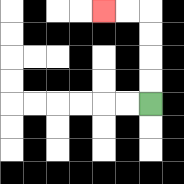{'start': '[6, 4]', 'end': '[4, 0]', 'path_directions': 'U,U,U,U,L,L', 'path_coordinates': '[[6, 4], [6, 3], [6, 2], [6, 1], [6, 0], [5, 0], [4, 0]]'}